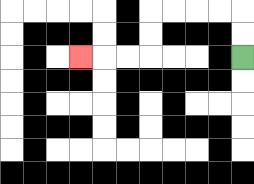{'start': '[10, 2]', 'end': '[3, 2]', 'path_directions': 'U,U,L,L,L,L,D,D,L,L,L', 'path_coordinates': '[[10, 2], [10, 1], [10, 0], [9, 0], [8, 0], [7, 0], [6, 0], [6, 1], [6, 2], [5, 2], [4, 2], [3, 2]]'}